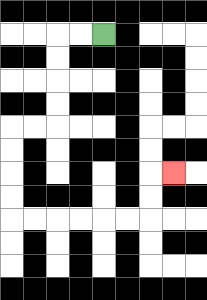{'start': '[4, 1]', 'end': '[7, 7]', 'path_directions': 'L,L,D,D,D,D,L,L,D,D,D,D,R,R,R,R,R,R,U,U,R', 'path_coordinates': '[[4, 1], [3, 1], [2, 1], [2, 2], [2, 3], [2, 4], [2, 5], [1, 5], [0, 5], [0, 6], [0, 7], [0, 8], [0, 9], [1, 9], [2, 9], [3, 9], [4, 9], [5, 9], [6, 9], [6, 8], [6, 7], [7, 7]]'}